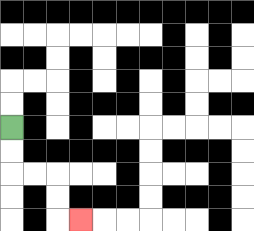{'start': '[0, 5]', 'end': '[3, 9]', 'path_directions': 'D,D,R,R,D,D,R', 'path_coordinates': '[[0, 5], [0, 6], [0, 7], [1, 7], [2, 7], [2, 8], [2, 9], [3, 9]]'}